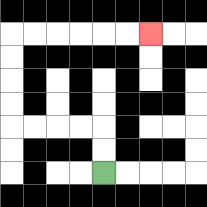{'start': '[4, 7]', 'end': '[6, 1]', 'path_directions': 'U,U,L,L,L,L,U,U,U,U,R,R,R,R,R,R', 'path_coordinates': '[[4, 7], [4, 6], [4, 5], [3, 5], [2, 5], [1, 5], [0, 5], [0, 4], [0, 3], [0, 2], [0, 1], [1, 1], [2, 1], [3, 1], [4, 1], [5, 1], [6, 1]]'}